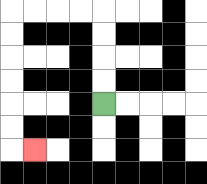{'start': '[4, 4]', 'end': '[1, 6]', 'path_directions': 'U,U,U,U,L,L,L,L,D,D,D,D,D,D,R', 'path_coordinates': '[[4, 4], [4, 3], [4, 2], [4, 1], [4, 0], [3, 0], [2, 0], [1, 0], [0, 0], [0, 1], [0, 2], [0, 3], [0, 4], [0, 5], [0, 6], [1, 6]]'}